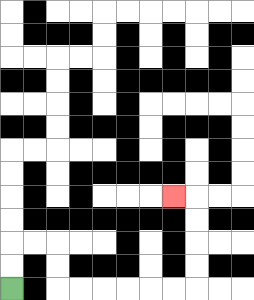{'start': '[0, 12]', 'end': '[7, 8]', 'path_directions': 'U,U,R,R,D,D,R,R,R,R,R,R,U,U,U,U,L', 'path_coordinates': '[[0, 12], [0, 11], [0, 10], [1, 10], [2, 10], [2, 11], [2, 12], [3, 12], [4, 12], [5, 12], [6, 12], [7, 12], [8, 12], [8, 11], [8, 10], [8, 9], [8, 8], [7, 8]]'}